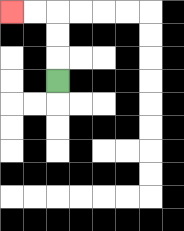{'start': '[2, 3]', 'end': '[0, 0]', 'path_directions': 'U,U,U,L,L', 'path_coordinates': '[[2, 3], [2, 2], [2, 1], [2, 0], [1, 0], [0, 0]]'}